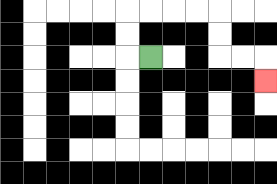{'start': '[6, 2]', 'end': '[11, 3]', 'path_directions': 'L,U,U,R,R,R,R,D,D,R,R,D', 'path_coordinates': '[[6, 2], [5, 2], [5, 1], [5, 0], [6, 0], [7, 0], [8, 0], [9, 0], [9, 1], [9, 2], [10, 2], [11, 2], [11, 3]]'}